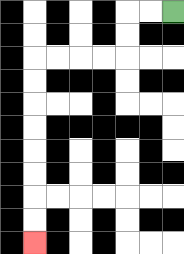{'start': '[7, 0]', 'end': '[1, 10]', 'path_directions': 'L,L,D,D,L,L,L,L,D,D,D,D,D,D,D,D', 'path_coordinates': '[[7, 0], [6, 0], [5, 0], [5, 1], [5, 2], [4, 2], [3, 2], [2, 2], [1, 2], [1, 3], [1, 4], [1, 5], [1, 6], [1, 7], [1, 8], [1, 9], [1, 10]]'}